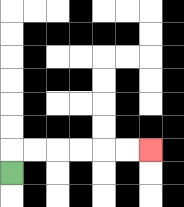{'start': '[0, 7]', 'end': '[6, 6]', 'path_directions': 'U,R,R,R,R,R,R', 'path_coordinates': '[[0, 7], [0, 6], [1, 6], [2, 6], [3, 6], [4, 6], [5, 6], [6, 6]]'}